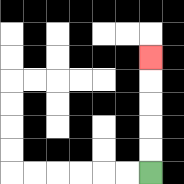{'start': '[6, 7]', 'end': '[6, 2]', 'path_directions': 'U,U,U,U,U', 'path_coordinates': '[[6, 7], [6, 6], [6, 5], [6, 4], [6, 3], [6, 2]]'}